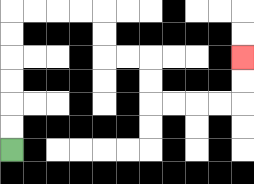{'start': '[0, 6]', 'end': '[10, 2]', 'path_directions': 'U,U,U,U,U,U,R,R,R,R,D,D,R,R,D,D,R,R,R,R,U,U', 'path_coordinates': '[[0, 6], [0, 5], [0, 4], [0, 3], [0, 2], [0, 1], [0, 0], [1, 0], [2, 0], [3, 0], [4, 0], [4, 1], [4, 2], [5, 2], [6, 2], [6, 3], [6, 4], [7, 4], [8, 4], [9, 4], [10, 4], [10, 3], [10, 2]]'}